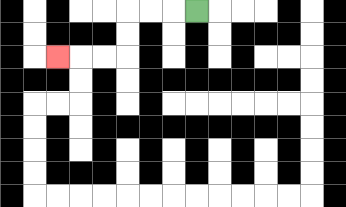{'start': '[8, 0]', 'end': '[2, 2]', 'path_directions': 'L,L,L,D,D,L,L,L', 'path_coordinates': '[[8, 0], [7, 0], [6, 0], [5, 0], [5, 1], [5, 2], [4, 2], [3, 2], [2, 2]]'}